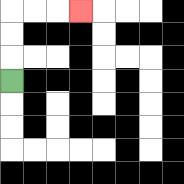{'start': '[0, 3]', 'end': '[3, 0]', 'path_directions': 'U,U,U,R,R,R', 'path_coordinates': '[[0, 3], [0, 2], [0, 1], [0, 0], [1, 0], [2, 0], [3, 0]]'}